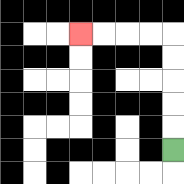{'start': '[7, 6]', 'end': '[3, 1]', 'path_directions': 'U,U,U,U,U,L,L,L,L', 'path_coordinates': '[[7, 6], [7, 5], [7, 4], [7, 3], [7, 2], [7, 1], [6, 1], [5, 1], [4, 1], [3, 1]]'}